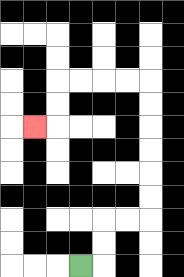{'start': '[3, 11]', 'end': '[1, 5]', 'path_directions': 'R,U,U,R,R,U,U,U,U,U,U,L,L,L,L,D,D,L', 'path_coordinates': '[[3, 11], [4, 11], [4, 10], [4, 9], [5, 9], [6, 9], [6, 8], [6, 7], [6, 6], [6, 5], [6, 4], [6, 3], [5, 3], [4, 3], [3, 3], [2, 3], [2, 4], [2, 5], [1, 5]]'}